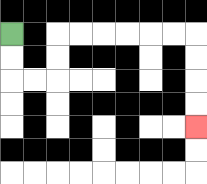{'start': '[0, 1]', 'end': '[8, 5]', 'path_directions': 'D,D,R,R,U,U,R,R,R,R,R,R,D,D,D,D', 'path_coordinates': '[[0, 1], [0, 2], [0, 3], [1, 3], [2, 3], [2, 2], [2, 1], [3, 1], [4, 1], [5, 1], [6, 1], [7, 1], [8, 1], [8, 2], [8, 3], [8, 4], [8, 5]]'}